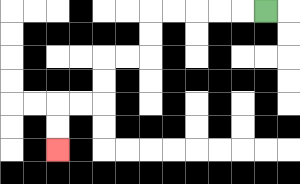{'start': '[11, 0]', 'end': '[2, 6]', 'path_directions': 'L,L,L,L,L,D,D,L,L,D,D,L,L,D,D', 'path_coordinates': '[[11, 0], [10, 0], [9, 0], [8, 0], [7, 0], [6, 0], [6, 1], [6, 2], [5, 2], [4, 2], [4, 3], [4, 4], [3, 4], [2, 4], [2, 5], [2, 6]]'}